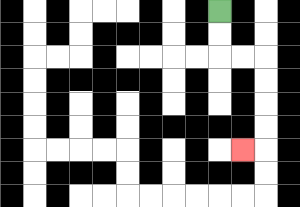{'start': '[9, 0]', 'end': '[10, 6]', 'path_directions': 'D,D,R,R,D,D,D,D,L', 'path_coordinates': '[[9, 0], [9, 1], [9, 2], [10, 2], [11, 2], [11, 3], [11, 4], [11, 5], [11, 6], [10, 6]]'}